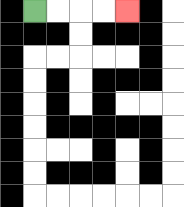{'start': '[1, 0]', 'end': '[5, 0]', 'path_directions': 'R,R,R,R', 'path_coordinates': '[[1, 0], [2, 0], [3, 0], [4, 0], [5, 0]]'}